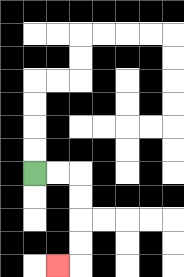{'start': '[1, 7]', 'end': '[2, 11]', 'path_directions': 'R,R,D,D,D,D,L', 'path_coordinates': '[[1, 7], [2, 7], [3, 7], [3, 8], [3, 9], [3, 10], [3, 11], [2, 11]]'}